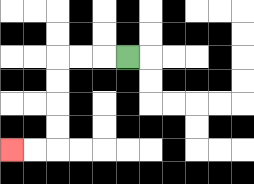{'start': '[5, 2]', 'end': '[0, 6]', 'path_directions': 'L,L,L,D,D,D,D,L,L', 'path_coordinates': '[[5, 2], [4, 2], [3, 2], [2, 2], [2, 3], [2, 4], [2, 5], [2, 6], [1, 6], [0, 6]]'}